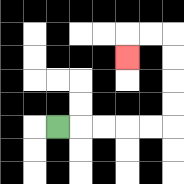{'start': '[2, 5]', 'end': '[5, 2]', 'path_directions': 'R,R,R,R,R,U,U,U,U,L,L,D', 'path_coordinates': '[[2, 5], [3, 5], [4, 5], [5, 5], [6, 5], [7, 5], [7, 4], [7, 3], [7, 2], [7, 1], [6, 1], [5, 1], [5, 2]]'}